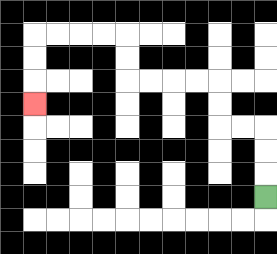{'start': '[11, 8]', 'end': '[1, 4]', 'path_directions': 'U,U,U,L,L,U,U,L,L,L,L,U,U,L,L,L,L,D,D,D', 'path_coordinates': '[[11, 8], [11, 7], [11, 6], [11, 5], [10, 5], [9, 5], [9, 4], [9, 3], [8, 3], [7, 3], [6, 3], [5, 3], [5, 2], [5, 1], [4, 1], [3, 1], [2, 1], [1, 1], [1, 2], [1, 3], [1, 4]]'}